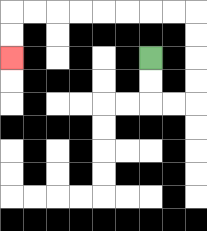{'start': '[6, 2]', 'end': '[0, 2]', 'path_directions': 'D,D,R,R,U,U,U,U,L,L,L,L,L,L,L,L,D,D', 'path_coordinates': '[[6, 2], [6, 3], [6, 4], [7, 4], [8, 4], [8, 3], [8, 2], [8, 1], [8, 0], [7, 0], [6, 0], [5, 0], [4, 0], [3, 0], [2, 0], [1, 0], [0, 0], [0, 1], [0, 2]]'}